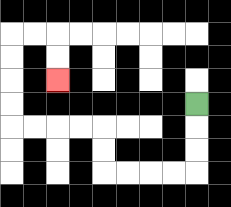{'start': '[8, 4]', 'end': '[2, 3]', 'path_directions': 'D,D,D,L,L,L,L,U,U,L,L,L,L,U,U,U,U,R,R,D,D', 'path_coordinates': '[[8, 4], [8, 5], [8, 6], [8, 7], [7, 7], [6, 7], [5, 7], [4, 7], [4, 6], [4, 5], [3, 5], [2, 5], [1, 5], [0, 5], [0, 4], [0, 3], [0, 2], [0, 1], [1, 1], [2, 1], [2, 2], [2, 3]]'}